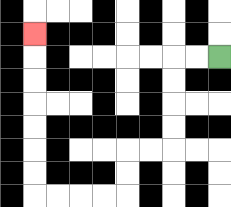{'start': '[9, 2]', 'end': '[1, 1]', 'path_directions': 'L,L,D,D,D,D,L,L,D,D,L,L,L,L,U,U,U,U,U,U,U', 'path_coordinates': '[[9, 2], [8, 2], [7, 2], [7, 3], [7, 4], [7, 5], [7, 6], [6, 6], [5, 6], [5, 7], [5, 8], [4, 8], [3, 8], [2, 8], [1, 8], [1, 7], [1, 6], [1, 5], [1, 4], [1, 3], [1, 2], [1, 1]]'}